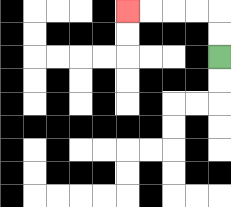{'start': '[9, 2]', 'end': '[5, 0]', 'path_directions': 'U,U,L,L,L,L', 'path_coordinates': '[[9, 2], [9, 1], [9, 0], [8, 0], [7, 0], [6, 0], [5, 0]]'}